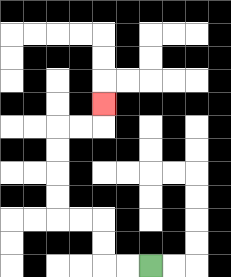{'start': '[6, 11]', 'end': '[4, 4]', 'path_directions': 'L,L,U,U,L,L,U,U,U,U,R,R,U', 'path_coordinates': '[[6, 11], [5, 11], [4, 11], [4, 10], [4, 9], [3, 9], [2, 9], [2, 8], [2, 7], [2, 6], [2, 5], [3, 5], [4, 5], [4, 4]]'}